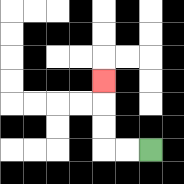{'start': '[6, 6]', 'end': '[4, 3]', 'path_directions': 'L,L,U,U,U', 'path_coordinates': '[[6, 6], [5, 6], [4, 6], [4, 5], [4, 4], [4, 3]]'}